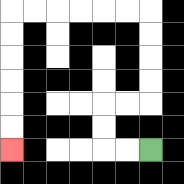{'start': '[6, 6]', 'end': '[0, 6]', 'path_directions': 'L,L,U,U,R,R,U,U,U,U,L,L,L,L,L,L,D,D,D,D,D,D', 'path_coordinates': '[[6, 6], [5, 6], [4, 6], [4, 5], [4, 4], [5, 4], [6, 4], [6, 3], [6, 2], [6, 1], [6, 0], [5, 0], [4, 0], [3, 0], [2, 0], [1, 0], [0, 0], [0, 1], [0, 2], [0, 3], [0, 4], [0, 5], [0, 6]]'}